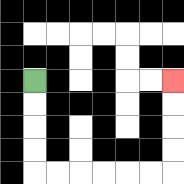{'start': '[1, 3]', 'end': '[7, 3]', 'path_directions': 'D,D,D,D,R,R,R,R,R,R,U,U,U,U', 'path_coordinates': '[[1, 3], [1, 4], [1, 5], [1, 6], [1, 7], [2, 7], [3, 7], [4, 7], [5, 7], [6, 7], [7, 7], [7, 6], [7, 5], [7, 4], [7, 3]]'}